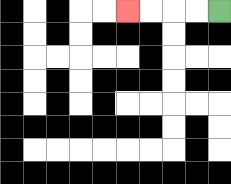{'start': '[9, 0]', 'end': '[5, 0]', 'path_directions': 'L,L,L,L', 'path_coordinates': '[[9, 0], [8, 0], [7, 0], [6, 0], [5, 0]]'}